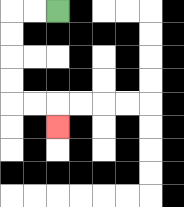{'start': '[2, 0]', 'end': '[2, 5]', 'path_directions': 'L,L,D,D,D,D,R,R,D', 'path_coordinates': '[[2, 0], [1, 0], [0, 0], [0, 1], [0, 2], [0, 3], [0, 4], [1, 4], [2, 4], [2, 5]]'}